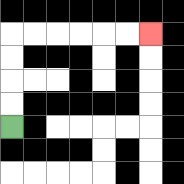{'start': '[0, 5]', 'end': '[6, 1]', 'path_directions': 'U,U,U,U,R,R,R,R,R,R', 'path_coordinates': '[[0, 5], [0, 4], [0, 3], [0, 2], [0, 1], [1, 1], [2, 1], [3, 1], [4, 1], [5, 1], [6, 1]]'}